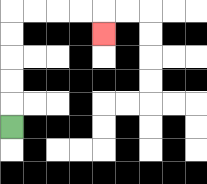{'start': '[0, 5]', 'end': '[4, 1]', 'path_directions': 'U,U,U,U,U,R,R,R,R,D', 'path_coordinates': '[[0, 5], [0, 4], [0, 3], [0, 2], [0, 1], [0, 0], [1, 0], [2, 0], [3, 0], [4, 0], [4, 1]]'}